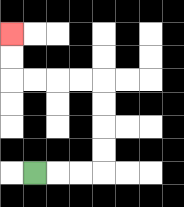{'start': '[1, 7]', 'end': '[0, 1]', 'path_directions': 'R,R,R,U,U,U,U,L,L,L,L,U,U', 'path_coordinates': '[[1, 7], [2, 7], [3, 7], [4, 7], [4, 6], [4, 5], [4, 4], [4, 3], [3, 3], [2, 3], [1, 3], [0, 3], [0, 2], [0, 1]]'}